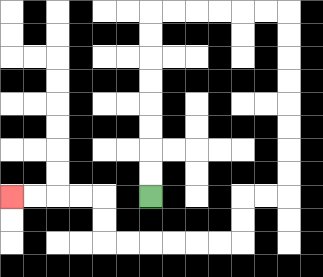{'start': '[6, 8]', 'end': '[0, 8]', 'path_directions': 'U,U,U,U,U,U,U,U,R,R,R,R,R,R,D,D,D,D,D,D,D,D,L,L,D,D,L,L,L,L,L,L,U,U,L,L,L,L', 'path_coordinates': '[[6, 8], [6, 7], [6, 6], [6, 5], [6, 4], [6, 3], [6, 2], [6, 1], [6, 0], [7, 0], [8, 0], [9, 0], [10, 0], [11, 0], [12, 0], [12, 1], [12, 2], [12, 3], [12, 4], [12, 5], [12, 6], [12, 7], [12, 8], [11, 8], [10, 8], [10, 9], [10, 10], [9, 10], [8, 10], [7, 10], [6, 10], [5, 10], [4, 10], [4, 9], [4, 8], [3, 8], [2, 8], [1, 8], [0, 8]]'}